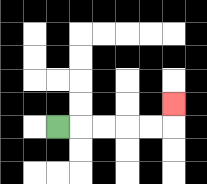{'start': '[2, 5]', 'end': '[7, 4]', 'path_directions': 'R,R,R,R,R,U', 'path_coordinates': '[[2, 5], [3, 5], [4, 5], [5, 5], [6, 5], [7, 5], [7, 4]]'}